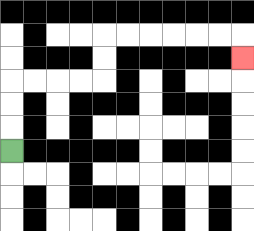{'start': '[0, 6]', 'end': '[10, 2]', 'path_directions': 'U,U,U,R,R,R,R,U,U,R,R,R,R,R,R,D', 'path_coordinates': '[[0, 6], [0, 5], [0, 4], [0, 3], [1, 3], [2, 3], [3, 3], [4, 3], [4, 2], [4, 1], [5, 1], [6, 1], [7, 1], [8, 1], [9, 1], [10, 1], [10, 2]]'}